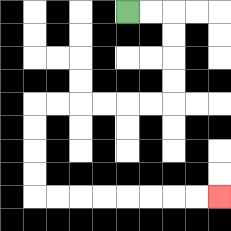{'start': '[5, 0]', 'end': '[9, 8]', 'path_directions': 'R,R,D,D,D,D,L,L,L,L,L,L,D,D,D,D,R,R,R,R,R,R,R,R', 'path_coordinates': '[[5, 0], [6, 0], [7, 0], [7, 1], [7, 2], [7, 3], [7, 4], [6, 4], [5, 4], [4, 4], [3, 4], [2, 4], [1, 4], [1, 5], [1, 6], [1, 7], [1, 8], [2, 8], [3, 8], [4, 8], [5, 8], [6, 8], [7, 8], [8, 8], [9, 8]]'}